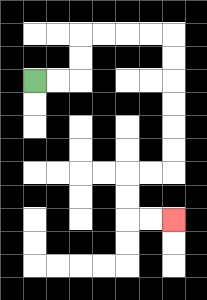{'start': '[1, 3]', 'end': '[7, 9]', 'path_directions': 'R,R,U,U,R,R,R,R,D,D,D,D,D,D,L,L,D,D,R,R', 'path_coordinates': '[[1, 3], [2, 3], [3, 3], [3, 2], [3, 1], [4, 1], [5, 1], [6, 1], [7, 1], [7, 2], [7, 3], [7, 4], [7, 5], [7, 6], [7, 7], [6, 7], [5, 7], [5, 8], [5, 9], [6, 9], [7, 9]]'}